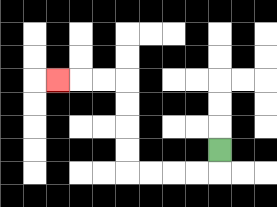{'start': '[9, 6]', 'end': '[2, 3]', 'path_directions': 'D,L,L,L,L,U,U,U,U,L,L,L', 'path_coordinates': '[[9, 6], [9, 7], [8, 7], [7, 7], [6, 7], [5, 7], [5, 6], [5, 5], [5, 4], [5, 3], [4, 3], [3, 3], [2, 3]]'}